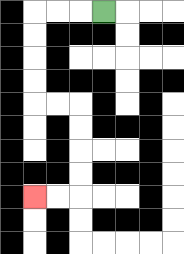{'start': '[4, 0]', 'end': '[1, 8]', 'path_directions': 'L,L,L,D,D,D,D,R,R,D,D,D,D,L,L', 'path_coordinates': '[[4, 0], [3, 0], [2, 0], [1, 0], [1, 1], [1, 2], [1, 3], [1, 4], [2, 4], [3, 4], [3, 5], [3, 6], [3, 7], [3, 8], [2, 8], [1, 8]]'}